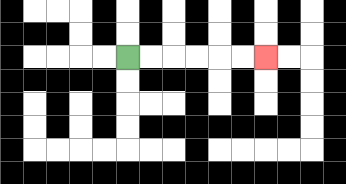{'start': '[5, 2]', 'end': '[11, 2]', 'path_directions': 'R,R,R,R,R,R', 'path_coordinates': '[[5, 2], [6, 2], [7, 2], [8, 2], [9, 2], [10, 2], [11, 2]]'}